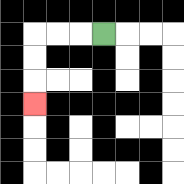{'start': '[4, 1]', 'end': '[1, 4]', 'path_directions': 'L,L,L,D,D,D', 'path_coordinates': '[[4, 1], [3, 1], [2, 1], [1, 1], [1, 2], [1, 3], [1, 4]]'}